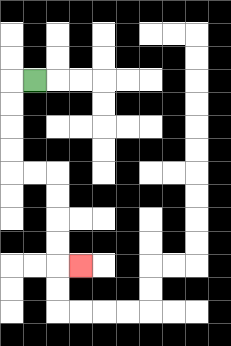{'start': '[1, 3]', 'end': '[3, 11]', 'path_directions': 'L,D,D,D,D,R,R,D,D,D,D,R', 'path_coordinates': '[[1, 3], [0, 3], [0, 4], [0, 5], [0, 6], [0, 7], [1, 7], [2, 7], [2, 8], [2, 9], [2, 10], [2, 11], [3, 11]]'}